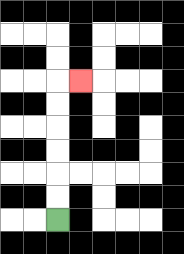{'start': '[2, 9]', 'end': '[3, 3]', 'path_directions': 'U,U,U,U,U,U,R', 'path_coordinates': '[[2, 9], [2, 8], [2, 7], [2, 6], [2, 5], [2, 4], [2, 3], [3, 3]]'}